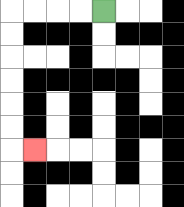{'start': '[4, 0]', 'end': '[1, 6]', 'path_directions': 'L,L,L,L,D,D,D,D,D,D,R', 'path_coordinates': '[[4, 0], [3, 0], [2, 0], [1, 0], [0, 0], [0, 1], [0, 2], [0, 3], [0, 4], [0, 5], [0, 6], [1, 6]]'}